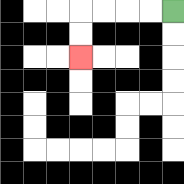{'start': '[7, 0]', 'end': '[3, 2]', 'path_directions': 'L,L,L,L,D,D', 'path_coordinates': '[[7, 0], [6, 0], [5, 0], [4, 0], [3, 0], [3, 1], [3, 2]]'}